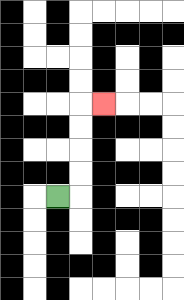{'start': '[2, 8]', 'end': '[4, 4]', 'path_directions': 'R,U,U,U,U,R', 'path_coordinates': '[[2, 8], [3, 8], [3, 7], [3, 6], [3, 5], [3, 4], [4, 4]]'}